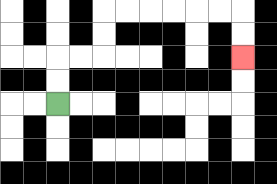{'start': '[2, 4]', 'end': '[10, 2]', 'path_directions': 'U,U,R,R,U,U,R,R,R,R,R,R,D,D', 'path_coordinates': '[[2, 4], [2, 3], [2, 2], [3, 2], [4, 2], [4, 1], [4, 0], [5, 0], [6, 0], [7, 0], [8, 0], [9, 0], [10, 0], [10, 1], [10, 2]]'}